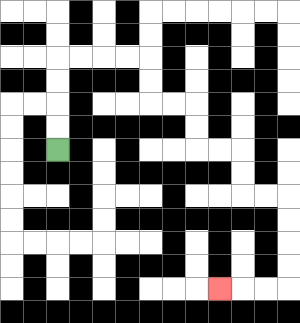{'start': '[2, 6]', 'end': '[9, 12]', 'path_directions': 'U,U,U,U,R,R,R,R,D,D,R,R,D,D,R,R,D,D,R,R,D,D,D,D,L,L,L', 'path_coordinates': '[[2, 6], [2, 5], [2, 4], [2, 3], [2, 2], [3, 2], [4, 2], [5, 2], [6, 2], [6, 3], [6, 4], [7, 4], [8, 4], [8, 5], [8, 6], [9, 6], [10, 6], [10, 7], [10, 8], [11, 8], [12, 8], [12, 9], [12, 10], [12, 11], [12, 12], [11, 12], [10, 12], [9, 12]]'}